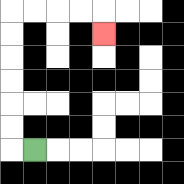{'start': '[1, 6]', 'end': '[4, 1]', 'path_directions': 'L,U,U,U,U,U,U,R,R,R,R,D', 'path_coordinates': '[[1, 6], [0, 6], [0, 5], [0, 4], [0, 3], [0, 2], [0, 1], [0, 0], [1, 0], [2, 0], [3, 0], [4, 0], [4, 1]]'}